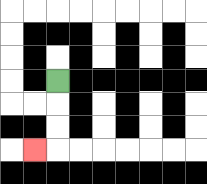{'start': '[2, 3]', 'end': '[1, 6]', 'path_directions': 'D,D,D,L', 'path_coordinates': '[[2, 3], [2, 4], [2, 5], [2, 6], [1, 6]]'}